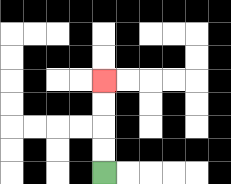{'start': '[4, 7]', 'end': '[4, 3]', 'path_directions': 'U,U,U,U', 'path_coordinates': '[[4, 7], [4, 6], [4, 5], [4, 4], [4, 3]]'}